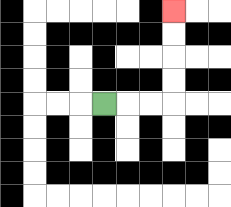{'start': '[4, 4]', 'end': '[7, 0]', 'path_directions': 'R,R,R,U,U,U,U', 'path_coordinates': '[[4, 4], [5, 4], [6, 4], [7, 4], [7, 3], [7, 2], [7, 1], [7, 0]]'}